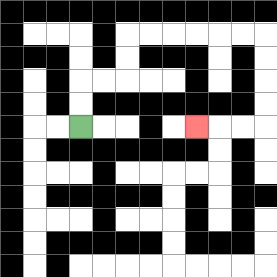{'start': '[3, 5]', 'end': '[8, 5]', 'path_directions': 'U,U,R,R,U,U,R,R,R,R,R,R,D,D,D,D,L,L,L', 'path_coordinates': '[[3, 5], [3, 4], [3, 3], [4, 3], [5, 3], [5, 2], [5, 1], [6, 1], [7, 1], [8, 1], [9, 1], [10, 1], [11, 1], [11, 2], [11, 3], [11, 4], [11, 5], [10, 5], [9, 5], [8, 5]]'}